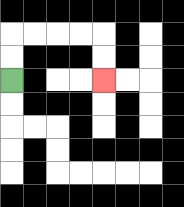{'start': '[0, 3]', 'end': '[4, 3]', 'path_directions': 'U,U,R,R,R,R,D,D', 'path_coordinates': '[[0, 3], [0, 2], [0, 1], [1, 1], [2, 1], [3, 1], [4, 1], [4, 2], [4, 3]]'}